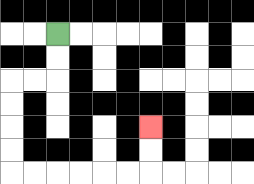{'start': '[2, 1]', 'end': '[6, 5]', 'path_directions': 'D,D,L,L,D,D,D,D,R,R,R,R,R,R,U,U', 'path_coordinates': '[[2, 1], [2, 2], [2, 3], [1, 3], [0, 3], [0, 4], [0, 5], [0, 6], [0, 7], [1, 7], [2, 7], [3, 7], [4, 7], [5, 7], [6, 7], [6, 6], [6, 5]]'}